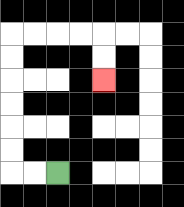{'start': '[2, 7]', 'end': '[4, 3]', 'path_directions': 'L,L,U,U,U,U,U,U,R,R,R,R,D,D', 'path_coordinates': '[[2, 7], [1, 7], [0, 7], [0, 6], [0, 5], [0, 4], [0, 3], [0, 2], [0, 1], [1, 1], [2, 1], [3, 1], [4, 1], [4, 2], [4, 3]]'}